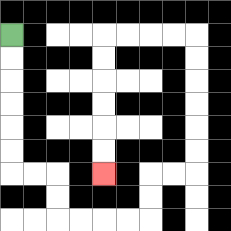{'start': '[0, 1]', 'end': '[4, 7]', 'path_directions': 'D,D,D,D,D,D,R,R,D,D,R,R,R,R,U,U,R,R,U,U,U,U,U,U,L,L,L,L,D,D,D,D,D,D', 'path_coordinates': '[[0, 1], [0, 2], [0, 3], [0, 4], [0, 5], [0, 6], [0, 7], [1, 7], [2, 7], [2, 8], [2, 9], [3, 9], [4, 9], [5, 9], [6, 9], [6, 8], [6, 7], [7, 7], [8, 7], [8, 6], [8, 5], [8, 4], [8, 3], [8, 2], [8, 1], [7, 1], [6, 1], [5, 1], [4, 1], [4, 2], [4, 3], [4, 4], [4, 5], [4, 6], [4, 7]]'}